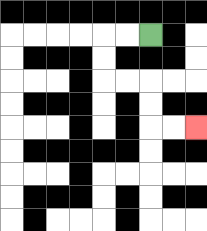{'start': '[6, 1]', 'end': '[8, 5]', 'path_directions': 'L,L,D,D,R,R,D,D,R,R', 'path_coordinates': '[[6, 1], [5, 1], [4, 1], [4, 2], [4, 3], [5, 3], [6, 3], [6, 4], [6, 5], [7, 5], [8, 5]]'}